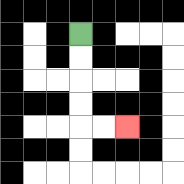{'start': '[3, 1]', 'end': '[5, 5]', 'path_directions': 'D,D,D,D,R,R', 'path_coordinates': '[[3, 1], [3, 2], [3, 3], [3, 4], [3, 5], [4, 5], [5, 5]]'}